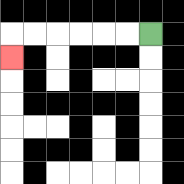{'start': '[6, 1]', 'end': '[0, 2]', 'path_directions': 'L,L,L,L,L,L,D', 'path_coordinates': '[[6, 1], [5, 1], [4, 1], [3, 1], [2, 1], [1, 1], [0, 1], [0, 2]]'}